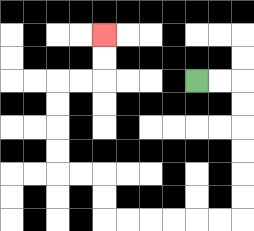{'start': '[8, 3]', 'end': '[4, 1]', 'path_directions': 'R,R,D,D,D,D,D,D,L,L,L,L,L,L,U,U,L,L,U,U,U,U,R,R,U,U', 'path_coordinates': '[[8, 3], [9, 3], [10, 3], [10, 4], [10, 5], [10, 6], [10, 7], [10, 8], [10, 9], [9, 9], [8, 9], [7, 9], [6, 9], [5, 9], [4, 9], [4, 8], [4, 7], [3, 7], [2, 7], [2, 6], [2, 5], [2, 4], [2, 3], [3, 3], [4, 3], [4, 2], [4, 1]]'}